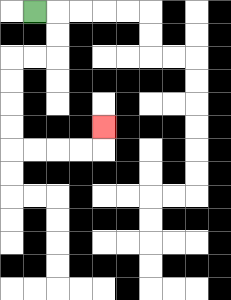{'start': '[1, 0]', 'end': '[4, 5]', 'path_directions': 'R,D,D,L,L,D,D,D,D,R,R,R,R,U', 'path_coordinates': '[[1, 0], [2, 0], [2, 1], [2, 2], [1, 2], [0, 2], [0, 3], [0, 4], [0, 5], [0, 6], [1, 6], [2, 6], [3, 6], [4, 6], [4, 5]]'}